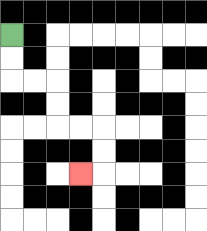{'start': '[0, 1]', 'end': '[3, 7]', 'path_directions': 'D,D,R,R,D,D,R,R,D,D,L', 'path_coordinates': '[[0, 1], [0, 2], [0, 3], [1, 3], [2, 3], [2, 4], [2, 5], [3, 5], [4, 5], [4, 6], [4, 7], [3, 7]]'}